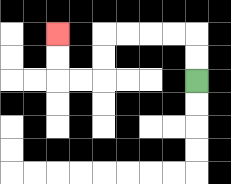{'start': '[8, 3]', 'end': '[2, 1]', 'path_directions': 'U,U,L,L,L,L,D,D,L,L,U,U', 'path_coordinates': '[[8, 3], [8, 2], [8, 1], [7, 1], [6, 1], [5, 1], [4, 1], [4, 2], [4, 3], [3, 3], [2, 3], [2, 2], [2, 1]]'}